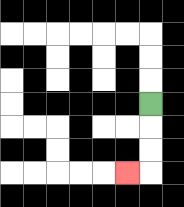{'start': '[6, 4]', 'end': '[5, 7]', 'path_directions': 'D,D,D,L', 'path_coordinates': '[[6, 4], [6, 5], [6, 6], [6, 7], [5, 7]]'}